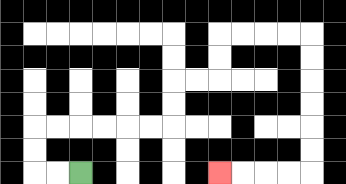{'start': '[3, 7]', 'end': '[9, 7]', 'path_directions': 'L,L,U,U,R,R,R,R,R,R,U,U,R,R,U,U,R,R,R,R,D,D,D,D,D,D,L,L,L,L', 'path_coordinates': '[[3, 7], [2, 7], [1, 7], [1, 6], [1, 5], [2, 5], [3, 5], [4, 5], [5, 5], [6, 5], [7, 5], [7, 4], [7, 3], [8, 3], [9, 3], [9, 2], [9, 1], [10, 1], [11, 1], [12, 1], [13, 1], [13, 2], [13, 3], [13, 4], [13, 5], [13, 6], [13, 7], [12, 7], [11, 7], [10, 7], [9, 7]]'}